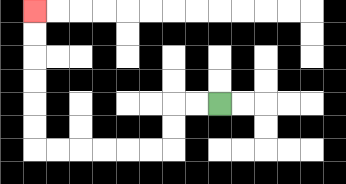{'start': '[9, 4]', 'end': '[1, 0]', 'path_directions': 'L,L,D,D,L,L,L,L,L,L,U,U,U,U,U,U', 'path_coordinates': '[[9, 4], [8, 4], [7, 4], [7, 5], [7, 6], [6, 6], [5, 6], [4, 6], [3, 6], [2, 6], [1, 6], [1, 5], [1, 4], [1, 3], [1, 2], [1, 1], [1, 0]]'}